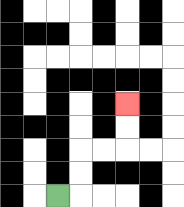{'start': '[2, 8]', 'end': '[5, 4]', 'path_directions': 'R,U,U,R,R,U,U', 'path_coordinates': '[[2, 8], [3, 8], [3, 7], [3, 6], [4, 6], [5, 6], [5, 5], [5, 4]]'}